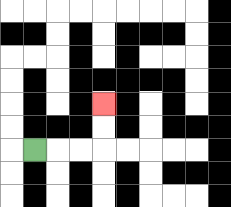{'start': '[1, 6]', 'end': '[4, 4]', 'path_directions': 'R,R,R,U,U', 'path_coordinates': '[[1, 6], [2, 6], [3, 6], [4, 6], [4, 5], [4, 4]]'}